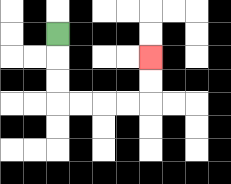{'start': '[2, 1]', 'end': '[6, 2]', 'path_directions': 'D,D,D,R,R,R,R,U,U', 'path_coordinates': '[[2, 1], [2, 2], [2, 3], [2, 4], [3, 4], [4, 4], [5, 4], [6, 4], [6, 3], [6, 2]]'}